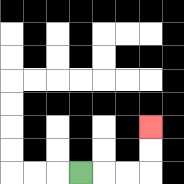{'start': '[3, 7]', 'end': '[6, 5]', 'path_directions': 'R,R,R,U,U', 'path_coordinates': '[[3, 7], [4, 7], [5, 7], [6, 7], [6, 6], [6, 5]]'}